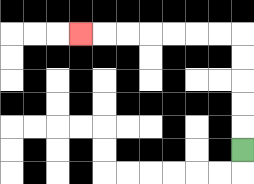{'start': '[10, 6]', 'end': '[3, 1]', 'path_directions': 'U,U,U,U,U,L,L,L,L,L,L,L', 'path_coordinates': '[[10, 6], [10, 5], [10, 4], [10, 3], [10, 2], [10, 1], [9, 1], [8, 1], [7, 1], [6, 1], [5, 1], [4, 1], [3, 1]]'}